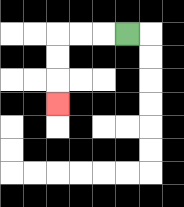{'start': '[5, 1]', 'end': '[2, 4]', 'path_directions': 'L,L,L,D,D,D', 'path_coordinates': '[[5, 1], [4, 1], [3, 1], [2, 1], [2, 2], [2, 3], [2, 4]]'}